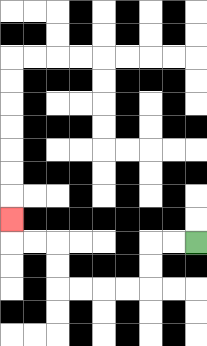{'start': '[8, 10]', 'end': '[0, 9]', 'path_directions': 'L,L,D,D,L,L,L,L,U,U,L,L,U', 'path_coordinates': '[[8, 10], [7, 10], [6, 10], [6, 11], [6, 12], [5, 12], [4, 12], [3, 12], [2, 12], [2, 11], [2, 10], [1, 10], [0, 10], [0, 9]]'}